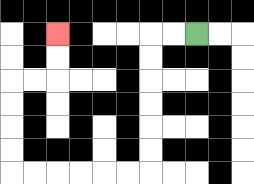{'start': '[8, 1]', 'end': '[2, 1]', 'path_directions': 'L,L,D,D,D,D,D,D,L,L,L,L,L,L,U,U,U,U,R,R,U,U', 'path_coordinates': '[[8, 1], [7, 1], [6, 1], [6, 2], [6, 3], [6, 4], [6, 5], [6, 6], [6, 7], [5, 7], [4, 7], [3, 7], [2, 7], [1, 7], [0, 7], [0, 6], [0, 5], [0, 4], [0, 3], [1, 3], [2, 3], [2, 2], [2, 1]]'}